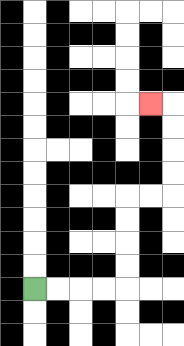{'start': '[1, 12]', 'end': '[6, 4]', 'path_directions': 'R,R,R,R,U,U,U,U,R,R,U,U,U,U,L', 'path_coordinates': '[[1, 12], [2, 12], [3, 12], [4, 12], [5, 12], [5, 11], [5, 10], [5, 9], [5, 8], [6, 8], [7, 8], [7, 7], [7, 6], [7, 5], [7, 4], [6, 4]]'}